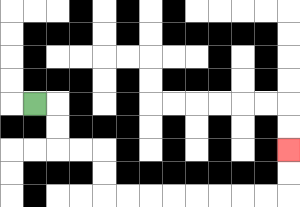{'start': '[1, 4]', 'end': '[12, 6]', 'path_directions': 'R,D,D,R,R,D,D,R,R,R,R,R,R,R,R,U,U', 'path_coordinates': '[[1, 4], [2, 4], [2, 5], [2, 6], [3, 6], [4, 6], [4, 7], [4, 8], [5, 8], [6, 8], [7, 8], [8, 8], [9, 8], [10, 8], [11, 8], [12, 8], [12, 7], [12, 6]]'}